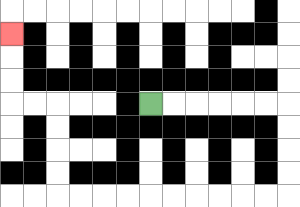{'start': '[6, 4]', 'end': '[0, 1]', 'path_directions': 'R,R,R,R,R,R,D,D,D,D,L,L,L,L,L,L,L,L,L,L,U,U,U,U,L,L,U,U,U', 'path_coordinates': '[[6, 4], [7, 4], [8, 4], [9, 4], [10, 4], [11, 4], [12, 4], [12, 5], [12, 6], [12, 7], [12, 8], [11, 8], [10, 8], [9, 8], [8, 8], [7, 8], [6, 8], [5, 8], [4, 8], [3, 8], [2, 8], [2, 7], [2, 6], [2, 5], [2, 4], [1, 4], [0, 4], [0, 3], [0, 2], [0, 1]]'}